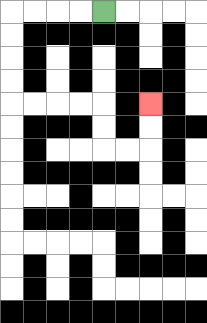{'start': '[4, 0]', 'end': '[6, 4]', 'path_directions': 'L,L,L,L,D,D,D,D,R,R,R,R,D,D,R,R,U,U', 'path_coordinates': '[[4, 0], [3, 0], [2, 0], [1, 0], [0, 0], [0, 1], [0, 2], [0, 3], [0, 4], [1, 4], [2, 4], [3, 4], [4, 4], [4, 5], [4, 6], [5, 6], [6, 6], [6, 5], [6, 4]]'}